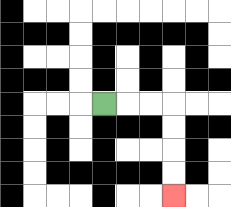{'start': '[4, 4]', 'end': '[7, 8]', 'path_directions': 'R,R,R,D,D,D,D', 'path_coordinates': '[[4, 4], [5, 4], [6, 4], [7, 4], [7, 5], [7, 6], [7, 7], [7, 8]]'}